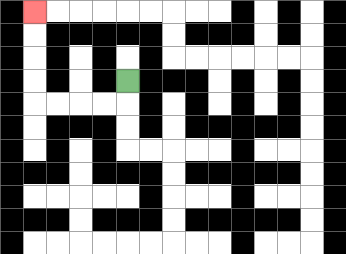{'start': '[5, 3]', 'end': '[1, 0]', 'path_directions': 'D,L,L,L,L,U,U,U,U', 'path_coordinates': '[[5, 3], [5, 4], [4, 4], [3, 4], [2, 4], [1, 4], [1, 3], [1, 2], [1, 1], [1, 0]]'}